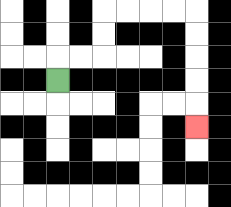{'start': '[2, 3]', 'end': '[8, 5]', 'path_directions': 'U,R,R,U,U,R,R,R,R,D,D,D,D,D', 'path_coordinates': '[[2, 3], [2, 2], [3, 2], [4, 2], [4, 1], [4, 0], [5, 0], [6, 0], [7, 0], [8, 0], [8, 1], [8, 2], [8, 3], [8, 4], [8, 5]]'}